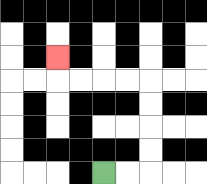{'start': '[4, 7]', 'end': '[2, 2]', 'path_directions': 'R,R,U,U,U,U,L,L,L,L,U', 'path_coordinates': '[[4, 7], [5, 7], [6, 7], [6, 6], [6, 5], [6, 4], [6, 3], [5, 3], [4, 3], [3, 3], [2, 3], [2, 2]]'}